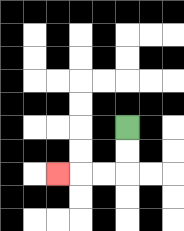{'start': '[5, 5]', 'end': '[2, 7]', 'path_directions': 'D,D,L,L,L', 'path_coordinates': '[[5, 5], [5, 6], [5, 7], [4, 7], [3, 7], [2, 7]]'}